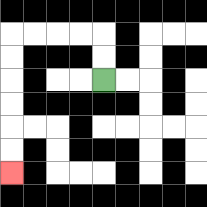{'start': '[4, 3]', 'end': '[0, 7]', 'path_directions': 'U,U,L,L,L,L,D,D,D,D,D,D', 'path_coordinates': '[[4, 3], [4, 2], [4, 1], [3, 1], [2, 1], [1, 1], [0, 1], [0, 2], [0, 3], [0, 4], [0, 5], [0, 6], [0, 7]]'}